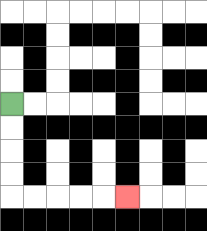{'start': '[0, 4]', 'end': '[5, 8]', 'path_directions': 'D,D,D,D,R,R,R,R,R', 'path_coordinates': '[[0, 4], [0, 5], [0, 6], [0, 7], [0, 8], [1, 8], [2, 8], [3, 8], [4, 8], [5, 8]]'}